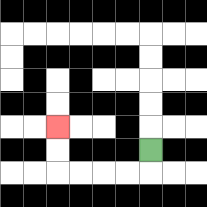{'start': '[6, 6]', 'end': '[2, 5]', 'path_directions': 'D,L,L,L,L,U,U', 'path_coordinates': '[[6, 6], [6, 7], [5, 7], [4, 7], [3, 7], [2, 7], [2, 6], [2, 5]]'}